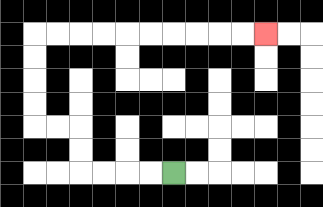{'start': '[7, 7]', 'end': '[11, 1]', 'path_directions': 'L,L,L,L,U,U,L,L,U,U,U,U,R,R,R,R,R,R,R,R,R,R', 'path_coordinates': '[[7, 7], [6, 7], [5, 7], [4, 7], [3, 7], [3, 6], [3, 5], [2, 5], [1, 5], [1, 4], [1, 3], [1, 2], [1, 1], [2, 1], [3, 1], [4, 1], [5, 1], [6, 1], [7, 1], [8, 1], [9, 1], [10, 1], [11, 1]]'}